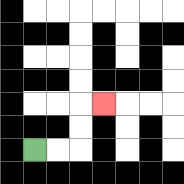{'start': '[1, 6]', 'end': '[4, 4]', 'path_directions': 'R,R,U,U,R', 'path_coordinates': '[[1, 6], [2, 6], [3, 6], [3, 5], [3, 4], [4, 4]]'}